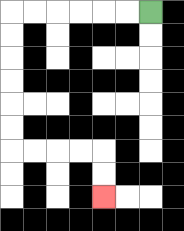{'start': '[6, 0]', 'end': '[4, 8]', 'path_directions': 'L,L,L,L,L,L,D,D,D,D,D,D,R,R,R,R,D,D', 'path_coordinates': '[[6, 0], [5, 0], [4, 0], [3, 0], [2, 0], [1, 0], [0, 0], [0, 1], [0, 2], [0, 3], [0, 4], [0, 5], [0, 6], [1, 6], [2, 6], [3, 6], [4, 6], [4, 7], [4, 8]]'}